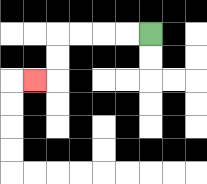{'start': '[6, 1]', 'end': '[1, 3]', 'path_directions': 'L,L,L,L,D,D,L', 'path_coordinates': '[[6, 1], [5, 1], [4, 1], [3, 1], [2, 1], [2, 2], [2, 3], [1, 3]]'}